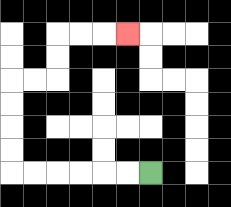{'start': '[6, 7]', 'end': '[5, 1]', 'path_directions': 'L,L,L,L,L,L,U,U,U,U,R,R,U,U,R,R,R', 'path_coordinates': '[[6, 7], [5, 7], [4, 7], [3, 7], [2, 7], [1, 7], [0, 7], [0, 6], [0, 5], [0, 4], [0, 3], [1, 3], [2, 3], [2, 2], [2, 1], [3, 1], [4, 1], [5, 1]]'}